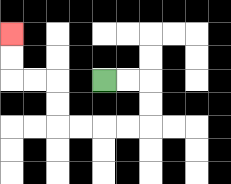{'start': '[4, 3]', 'end': '[0, 1]', 'path_directions': 'R,R,D,D,L,L,L,L,U,U,L,L,U,U', 'path_coordinates': '[[4, 3], [5, 3], [6, 3], [6, 4], [6, 5], [5, 5], [4, 5], [3, 5], [2, 5], [2, 4], [2, 3], [1, 3], [0, 3], [0, 2], [0, 1]]'}